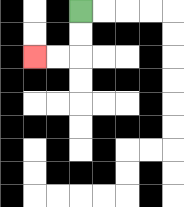{'start': '[3, 0]', 'end': '[1, 2]', 'path_directions': 'D,D,L,L', 'path_coordinates': '[[3, 0], [3, 1], [3, 2], [2, 2], [1, 2]]'}